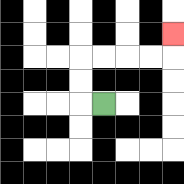{'start': '[4, 4]', 'end': '[7, 1]', 'path_directions': 'L,U,U,R,R,R,R,U', 'path_coordinates': '[[4, 4], [3, 4], [3, 3], [3, 2], [4, 2], [5, 2], [6, 2], [7, 2], [7, 1]]'}